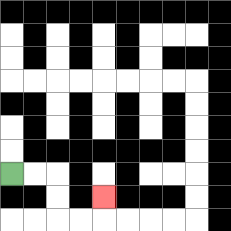{'start': '[0, 7]', 'end': '[4, 8]', 'path_directions': 'R,R,D,D,R,R,U', 'path_coordinates': '[[0, 7], [1, 7], [2, 7], [2, 8], [2, 9], [3, 9], [4, 9], [4, 8]]'}